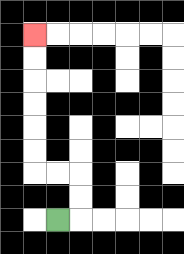{'start': '[2, 9]', 'end': '[1, 1]', 'path_directions': 'R,U,U,L,L,U,U,U,U,U,U', 'path_coordinates': '[[2, 9], [3, 9], [3, 8], [3, 7], [2, 7], [1, 7], [1, 6], [1, 5], [1, 4], [1, 3], [1, 2], [1, 1]]'}